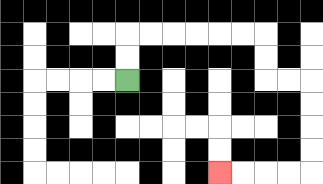{'start': '[5, 3]', 'end': '[9, 7]', 'path_directions': 'U,U,R,R,R,R,R,R,D,D,R,R,D,D,D,D,L,L,L,L', 'path_coordinates': '[[5, 3], [5, 2], [5, 1], [6, 1], [7, 1], [8, 1], [9, 1], [10, 1], [11, 1], [11, 2], [11, 3], [12, 3], [13, 3], [13, 4], [13, 5], [13, 6], [13, 7], [12, 7], [11, 7], [10, 7], [9, 7]]'}